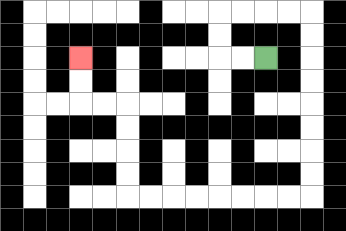{'start': '[11, 2]', 'end': '[3, 2]', 'path_directions': 'L,L,U,U,R,R,R,R,D,D,D,D,D,D,D,D,L,L,L,L,L,L,L,L,U,U,U,U,L,L,U,U', 'path_coordinates': '[[11, 2], [10, 2], [9, 2], [9, 1], [9, 0], [10, 0], [11, 0], [12, 0], [13, 0], [13, 1], [13, 2], [13, 3], [13, 4], [13, 5], [13, 6], [13, 7], [13, 8], [12, 8], [11, 8], [10, 8], [9, 8], [8, 8], [7, 8], [6, 8], [5, 8], [5, 7], [5, 6], [5, 5], [5, 4], [4, 4], [3, 4], [3, 3], [3, 2]]'}